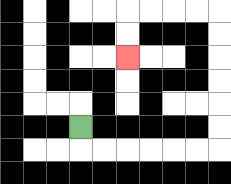{'start': '[3, 5]', 'end': '[5, 2]', 'path_directions': 'D,R,R,R,R,R,R,U,U,U,U,U,U,L,L,L,L,D,D', 'path_coordinates': '[[3, 5], [3, 6], [4, 6], [5, 6], [6, 6], [7, 6], [8, 6], [9, 6], [9, 5], [9, 4], [9, 3], [9, 2], [9, 1], [9, 0], [8, 0], [7, 0], [6, 0], [5, 0], [5, 1], [5, 2]]'}